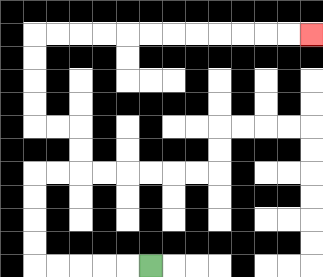{'start': '[6, 11]', 'end': '[13, 1]', 'path_directions': 'L,L,L,L,L,U,U,U,U,R,R,U,U,L,L,U,U,U,U,R,R,R,R,R,R,R,R,R,R,R,R', 'path_coordinates': '[[6, 11], [5, 11], [4, 11], [3, 11], [2, 11], [1, 11], [1, 10], [1, 9], [1, 8], [1, 7], [2, 7], [3, 7], [3, 6], [3, 5], [2, 5], [1, 5], [1, 4], [1, 3], [1, 2], [1, 1], [2, 1], [3, 1], [4, 1], [5, 1], [6, 1], [7, 1], [8, 1], [9, 1], [10, 1], [11, 1], [12, 1], [13, 1]]'}